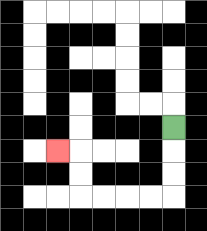{'start': '[7, 5]', 'end': '[2, 6]', 'path_directions': 'D,D,D,L,L,L,L,U,U,L', 'path_coordinates': '[[7, 5], [7, 6], [7, 7], [7, 8], [6, 8], [5, 8], [4, 8], [3, 8], [3, 7], [3, 6], [2, 6]]'}